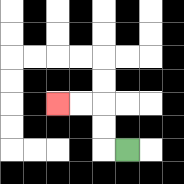{'start': '[5, 6]', 'end': '[2, 4]', 'path_directions': 'L,U,U,L,L', 'path_coordinates': '[[5, 6], [4, 6], [4, 5], [4, 4], [3, 4], [2, 4]]'}